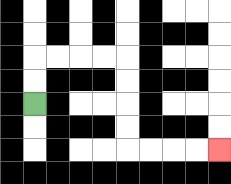{'start': '[1, 4]', 'end': '[9, 6]', 'path_directions': 'U,U,R,R,R,R,D,D,D,D,R,R,R,R', 'path_coordinates': '[[1, 4], [1, 3], [1, 2], [2, 2], [3, 2], [4, 2], [5, 2], [5, 3], [5, 4], [5, 5], [5, 6], [6, 6], [7, 6], [8, 6], [9, 6]]'}